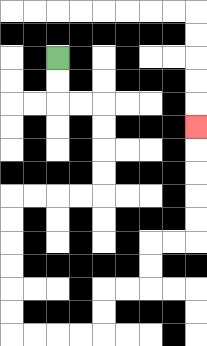{'start': '[2, 2]', 'end': '[8, 5]', 'path_directions': 'D,D,R,R,D,D,D,D,L,L,L,L,D,D,D,D,D,D,R,R,R,R,U,U,R,R,U,U,R,R,U,U,U,U,U', 'path_coordinates': '[[2, 2], [2, 3], [2, 4], [3, 4], [4, 4], [4, 5], [4, 6], [4, 7], [4, 8], [3, 8], [2, 8], [1, 8], [0, 8], [0, 9], [0, 10], [0, 11], [0, 12], [0, 13], [0, 14], [1, 14], [2, 14], [3, 14], [4, 14], [4, 13], [4, 12], [5, 12], [6, 12], [6, 11], [6, 10], [7, 10], [8, 10], [8, 9], [8, 8], [8, 7], [8, 6], [8, 5]]'}